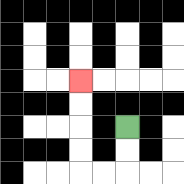{'start': '[5, 5]', 'end': '[3, 3]', 'path_directions': 'D,D,L,L,U,U,U,U', 'path_coordinates': '[[5, 5], [5, 6], [5, 7], [4, 7], [3, 7], [3, 6], [3, 5], [3, 4], [3, 3]]'}